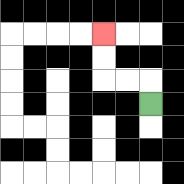{'start': '[6, 4]', 'end': '[4, 1]', 'path_directions': 'U,L,L,U,U', 'path_coordinates': '[[6, 4], [6, 3], [5, 3], [4, 3], [4, 2], [4, 1]]'}